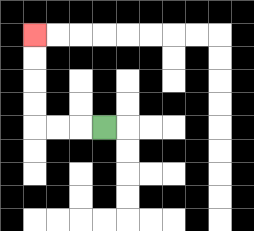{'start': '[4, 5]', 'end': '[1, 1]', 'path_directions': 'L,L,L,U,U,U,U', 'path_coordinates': '[[4, 5], [3, 5], [2, 5], [1, 5], [1, 4], [1, 3], [1, 2], [1, 1]]'}